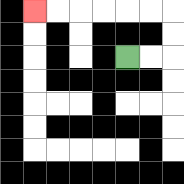{'start': '[5, 2]', 'end': '[1, 0]', 'path_directions': 'R,R,U,U,L,L,L,L,L,L', 'path_coordinates': '[[5, 2], [6, 2], [7, 2], [7, 1], [7, 0], [6, 0], [5, 0], [4, 0], [3, 0], [2, 0], [1, 0]]'}